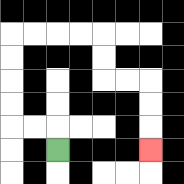{'start': '[2, 6]', 'end': '[6, 6]', 'path_directions': 'U,L,L,U,U,U,U,R,R,R,R,D,D,R,R,D,D,D', 'path_coordinates': '[[2, 6], [2, 5], [1, 5], [0, 5], [0, 4], [0, 3], [0, 2], [0, 1], [1, 1], [2, 1], [3, 1], [4, 1], [4, 2], [4, 3], [5, 3], [6, 3], [6, 4], [6, 5], [6, 6]]'}